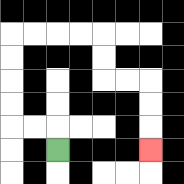{'start': '[2, 6]', 'end': '[6, 6]', 'path_directions': 'U,L,L,U,U,U,U,R,R,R,R,D,D,R,R,D,D,D', 'path_coordinates': '[[2, 6], [2, 5], [1, 5], [0, 5], [0, 4], [0, 3], [0, 2], [0, 1], [1, 1], [2, 1], [3, 1], [4, 1], [4, 2], [4, 3], [5, 3], [6, 3], [6, 4], [6, 5], [6, 6]]'}